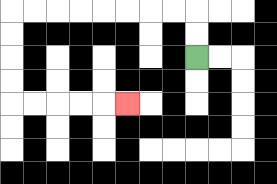{'start': '[8, 2]', 'end': '[5, 4]', 'path_directions': 'U,U,L,L,L,L,L,L,L,L,D,D,D,D,R,R,R,R,R', 'path_coordinates': '[[8, 2], [8, 1], [8, 0], [7, 0], [6, 0], [5, 0], [4, 0], [3, 0], [2, 0], [1, 0], [0, 0], [0, 1], [0, 2], [0, 3], [0, 4], [1, 4], [2, 4], [3, 4], [4, 4], [5, 4]]'}